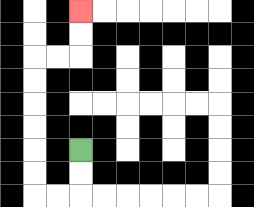{'start': '[3, 6]', 'end': '[3, 0]', 'path_directions': 'D,D,L,L,U,U,U,U,U,U,R,R,U,U', 'path_coordinates': '[[3, 6], [3, 7], [3, 8], [2, 8], [1, 8], [1, 7], [1, 6], [1, 5], [1, 4], [1, 3], [1, 2], [2, 2], [3, 2], [3, 1], [3, 0]]'}